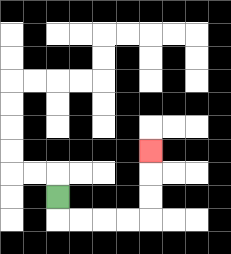{'start': '[2, 8]', 'end': '[6, 6]', 'path_directions': 'D,R,R,R,R,U,U,U', 'path_coordinates': '[[2, 8], [2, 9], [3, 9], [4, 9], [5, 9], [6, 9], [6, 8], [6, 7], [6, 6]]'}